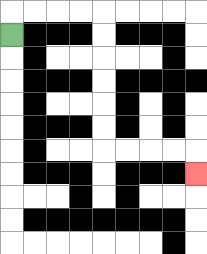{'start': '[0, 1]', 'end': '[8, 7]', 'path_directions': 'U,R,R,R,R,D,D,D,D,D,D,R,R,R,R,D', 'path_coordinates': '[[0, 1], [0, 0], [1, 0], [2, 0], [3, 0], [4, 0], [4, 1], [4, 2], [4, 3], [4, 4], [4, 5], [4, 6], [5, 6], [6, 6], [7, 6], [8, 6], [8, 7]]'}